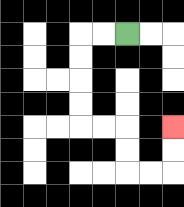{'start': '[5, 1]', 'end': '[7, 5]', 'path_directions': 'L,L,D,D,D,D,R,R,D,D,R,R,U,U', 'path_coordinates': '[[5, 1], [4, 1], [3, 1], [3, 2], [3, 3], [3, 4], [3, 5], [4, 5], [5, 5], [5, 6], [5, 7], [6, 7], [7, 7], [7, 6], [7, 5]]'}